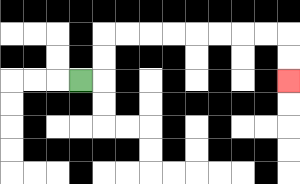{'start': '[3, 3]', 'end': '[12, 3]', 'path_directions': 'R,U,U,R,R,R,R,R,R,R,R,D,D', 'path_coordinates': '[[3, 3], [4, 3], [4, 2], [4, 1], [5, 1], [6, 1], [7, 1], [8, 1], [9, 1], [10, 1], [11, 1], [12, 1], [12, 2], [12, 3]]'}